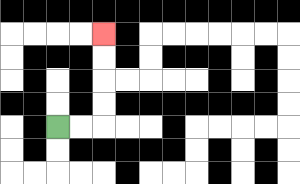{'start': '[2, 5]', 'end': '[4, 1]', 'path_directions': 'R,R,U,U,U,U', 'path_coordinates': '[[2, 5], [3, 5], [4, 5], [4, 4], [4, 3], [4, 2], [4, 1]]'}